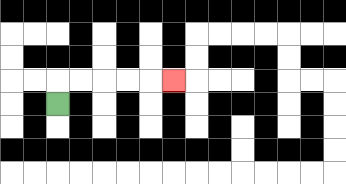{'start': '[2, 4]', 'end': '[7, 3]', 'path_directions': 'U,R,R,R,R,R', 'path_coordinates': '[[2, 4], [2, 3], [3, 3], [4, 3], [5, 3], [6, 3], [7, 3]]'}